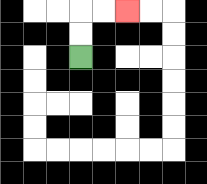{'start': '[3, 2]', 'end': '[5, 0]', 'path_directions': 'U,U,R,R', 'path_coordinates': '[[3, 2], [3, 1], [3, 0], [4, 0], [5, 0]]'}